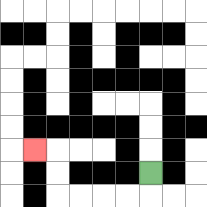{'start': '[6, 7]', 'end': '[1, 6]', 'path_directions': 'D,L,L,L,L,U,U,L', 'path_coordinates': '[[6, 7], [6, 8], [5, 8], [4, 8], [3, 8], [2, 8], [2, 7], [2, 6], [1, 6]]'}